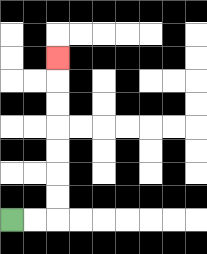{'start': '[0, 9]', 'end': '[2, 2]', 'path_directions': 'R,R,U,U,U,U,U,U,U', 'path_coordinates': '[[0, 9], [1, 9], [2, 9], [2, 8], [2, 7], [2, 6], [2, 5], [2, 4], [2, 3], [2, 2]]'}